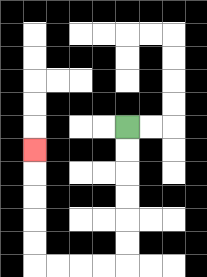{'start': '[5, 5]', 'end': '[1, 6]', 'path_directions': 'D,D,D,D,D,D,L,L,L,L,U,U,U,U,U', 'path_coordinates': '[[5, 5], [5, 6], [5, 7], [5, 8], [5, 9], [5, 10], [5, 11], [4, 11], [3, 11], [2, 11], [1, 11], [1, 10], [1, 9], [1, 8], [1, 7], [1, 6]]'}